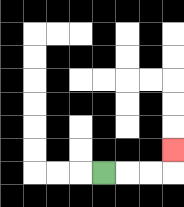{'start': '[4, 7]', 'end': '[7, 6]', 'path_directions': 'R,R,R,U', 'path_coordinates': '[[4, 7], [5, 7], [6, 7], [7, 7], [7, 6]]'}